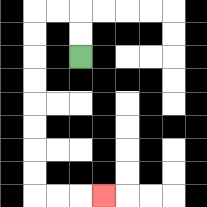{'start': '[3, 2]', 'end': '[4, 8]', 'path_directions': 'U,U,L,L,D,D,D,D,D,D,D,D,R,R,R', 'path_coordinates': '[[3, 2], [3, 1], [3, 0], [2, 0], [1, 0], [1, 1], [1, 2], [1, 3], [1, 4], [1, 5], [1, 6], [1, 7], [1, 8], [2, 8], [3, 8], [4, 8]]'}